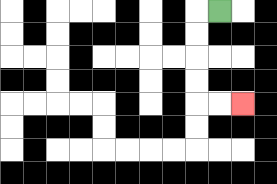{'start': '[9, 0]', 'end': '[10, 4]', 'path_directions': 'L,D,D,D,D,R,R', 'path_coordinates': '[[9, 0], [8, 0], [8, 1], [8, 2], [8, 3], [8, 4], [9, 4], [10, 4]]'}